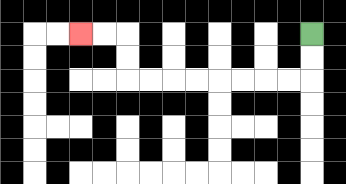{'start': '[13, 1]', 'end': '[3, 1]', 'path_directions': 'D,D,L,L,L,L,L,L,L,L,U,U,L,L', 'path_coordinates': '[[13, 1], [13, 2], [13, 3], [12, 3], [11, 3], [10, 3], [9, 3], [8, 3], [7, 3], [6, 3], [5, 3], [5, 2], [5, 1], [4, 1], [3, 1]]'}